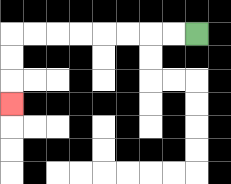{'start': '[8, 1]', 'end': '[0, 4]', 'path_directions': 'L,L,L,L,L,L,L,L,D,D,D', 'path_coordinates': '[[8, 1], [7, 1], [6, 1], [5, 1], [4, 1], [3, 1], [2, 1], [1, 1], [0, 1], [0, 2], [0, 3], [0, 4]]'}